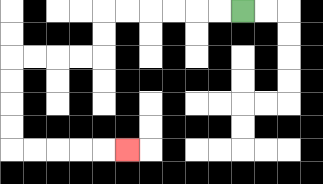{'start': '[10, 0]', 'end': '[5, 6]', 'path_directions': 'L,L,L,L,L,L,D,D,L,L,L,L,D,D,D,D,R,R,R,R,R', 'path_coordinates': '[[10, 0], [9, 0], [8, 0], [7, 0], [6, 0], [5, 0], [4, 0], [4, 1], [4, 2], [3, 2], [2, 2], [1, 2], [0, 2], [0, 3], [0, 4], [0, 5], [0, 6], [1, 6], [2, 6], [3, 6], [4, 6], [5, 6]]'}